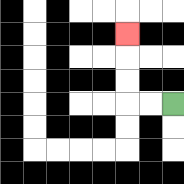{'start': '[7, 4]', 'end': '[5, 1]', 'path_directions': 'L,L,U,U,U', 'path_coordinates': '[[7, 4], [6, 4], [5, 4], [5, 3], [5, 2], [5, 1]]'}